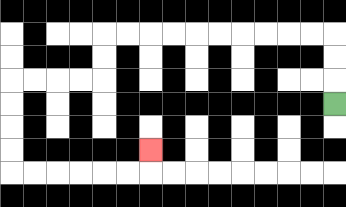{'start': '[14, 4]', 'end': '[6, 6]', 'path_directions': 'U,U,U,L,L,L,L,L,L,L,L,L,L,D,D,L,L,L,L,D,D,D,D,R,R,R,R,R,R,U', 'path_coordinates': '[[14, 4], [14, 3], [14, 2], [14, 1], [13, 1], [12, 1], [11, 1], [10, 1], [9, 1], [8, 1], [7, 1], [6, 1], [5, 1], [4, 1], [4, 2], [4, 3], [3, 3], [2, 3], [1, 3], [0, 3], [0, 4], [0, 5], [0, 6], [0, 7], [1, 7], [2, 7], [3, 7], [4, 7], [5, 7], [6, 7], [6, 6]]'}